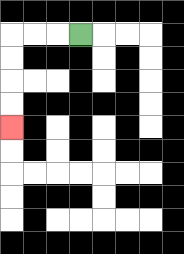{'start': '[3, 1]', 'end': '[0, 5]', 'path_directions': 'L,L,L,D,D,D,D', 'path_coordinates': '[[3, 1], [2, 1], [1, 1], [0, 1], [0, 2], [0, 3], [0, 4], [0, 5]]'}